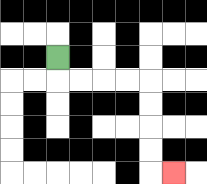{'start': '[2, 2]', 'end': '[7, 7]', 'path_directions': 'D,R,R,R,R,D,D,D,D,R', 'path_coordinates': '[[2, 2], [2, 3], [3, 3], [4, 3], [5, 3], [6, 3], [6, 4], [6, 5], [6, 6], [6, 7], [7, 7]]'}